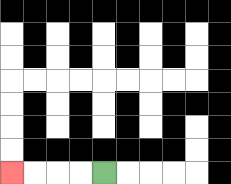{'start': '[4, 7]', 'end': '[0, 7]', 'path_directions': 'L,L,L,L', 'path_coordinates': '[[4, 7], [3, 7], [2, 7], [1, 7], [0, 7]]'}